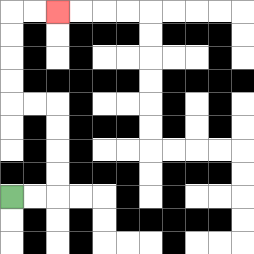{'start': '[0, 8]', 'end': '[2, 0]', 'path_directions': 'R,R,U,U,U,U,L,L,U,U,U,U,R,R', 'path_coordinates': '[[0, 8], [1, 8], [2, 8], [2, 7], [2, 6], [2, 5], [2, 4], [1, 4], [0, 4], [0, 3], [0, 2], [0, 1], [0, 0], [1, 0], [2, 0]]'}